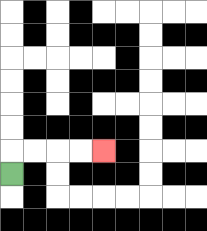{'start': '[0, 7]', 'end': '[4, 6]', 'path_directions': 'U,R,R,R,R', 'path_coordinates': '[[0, 7], [0, 6], [1, 6], [2, 6], [3, 6], [4, 6]]'}